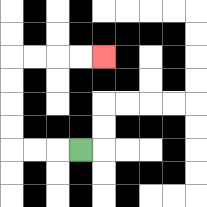{'start': '[3, 6]', 'end': '[4, 2]', 'path_directions': 'L,L,L,U,U,U,U,R,R,R,R', 'path_coordinates': '[[3, 6], [2, 6], [1, 6], [0, 6], [0, 5], [0, 4], [0, 3], [0, 2], [1, 2], [2, 2], [3, 2], [4, 2]]'}